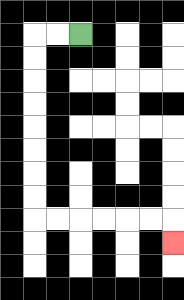{'start': '[3, 1]', 'end': '[7, 10]', 'path_directions': 'L,L,D,D,D,D,D,D,D,D,R,R,R,R,R,R,D', 'path_coordinates': '[[3, 1], [2, 1], [1, 1], [1, 2], [1, 3], [1, 4], [1, 5], [1, 6], [1, 7], [1, 8], [1, 9], [2, 9], [3, 9], [4, 9], [5, 9], [6, 9], [7, 9], [7, 10]]'}